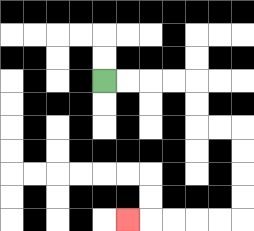{'start': '[4, 3]', 'end': '[5, 9]', 'path_directions': 'R,R,R,R,D,D,R,R,D,D,D,D,L,L,L,L,L', 'path_coordinates': '[[4, 3], [5, 3], [6, 3], [7, 3], [8, 3], [8, 4], [8, 5], [9, 5], [10, 5], [10, 6], [10, 7], [10, 8], [10, 9], [9, 9], [8, 9], [7, 9], [6, 9], [5, 9]]'}